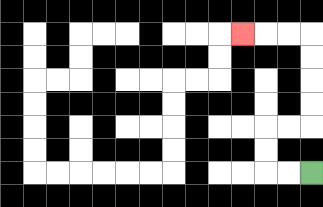{'start': '[13, 7]', 'end': '[10, 1]', 'path_directions': 'L,L,U,U,R,R,U,U,U,U,L,L,L', 'path_coordinates': '[[13, 7], [12, 7], [11, 7], [11, 6], [11, 5], [12, 5], [13, 5], [13, 4], [13, 3], [13, 2], [13, 1], [12, 1], [11, 1], [10, 1]]'}